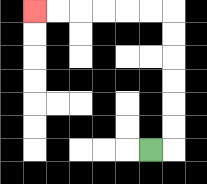{'start': '[6, 6]', 'end': '[1, 0]', 'path_directions': 'R,U,U,U,U,U,U,L,L,L,L,L,L', 'path_coordinates': '[[6, 6], [7, 6], [7, 5], [7, 4], [7, 3], [7, 2], [7, 1], [7, 0], [6, 0], [5, 0], [4, 0], [3, 0], [2, 0], [1, 0]]'}